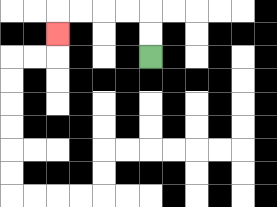{'start': '[6, 2]', 'end': '[2, 1]', 'path_directions': 'U,U,L,L,L,L,D', 'path_coordinates': '[[6, 2], [6, 1], [6, 0], [5, 0], [4, 0], [3, 0], [2, 0], [2, 1]]'}